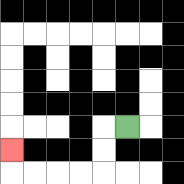{'start': '[5, 5]', 'end': '[0, 6]', 'path_directions': 'L,D,D,L,L,L,L,U', 'path_coordinates': '[[5, 5], [4, 5], [4, 6], [4, 7], [3, 7], [2, 7], [1, 7], [0, 7], [0, 6]]'}